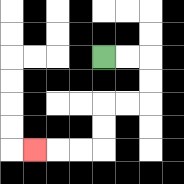{'start': '[4, 2]', 'end': '[1, 6]', 'path_directions': 'R,R,D,D,L,L,D,D,L,L,L', 'path_coordinates': '[[4, 2], [5, 2], [6, 2], [6, 3], [6, 4], [5, 4], [4, 4], [4, 5], [4, 6], [3, 6], [2, 6], [1, 6]]'}